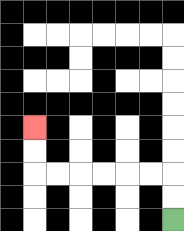{'start': '[7, 9]', 'end': '[1, 5]', 'path_directions': 'U,U,L,L,L,L,L,L,U,U', 'path_coordinates': '[[7, 9], [7, 8], [7, 7], [6, 7], [5, 7], [4, 7], [3, 7], [2, 7], [1, 7], [1, 6], [1, 5]]'}